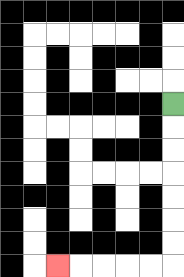{'start': '[7, 4]', 'end': '[2, 11]', 'path_directions': 'D,D,D,D,D,D,D,L,L,L,L,L', 'path_coordinates': '[[7, 4], [7, 5], [7, 6], [7, 7], [7, 8], [7, 9], [7, 10], [7, 11], [6, 11], [5, 11], [4, 11], [3, 11], [2, 11]]'}